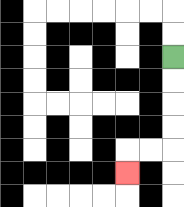{'start': '[7, 2]', 'end': '[5, 7]', 'path_directions': 'D,D,D,D,L,L,D', 'path_coordinates': '[[7, 2], [7, 3], [7, 4], [7, 5], [7, 6], [6, 6], [5, 6], [5, 7]]'}